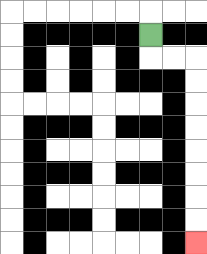{'start': '[6, 1]', 'end': '[8, 10]', 'path_directions': 'D,R,R,D,D,D,D,D,D,D,D', 'path_coordinates': '[[6, 1], [6, 2], [7, 2], [8, 2], [8, 3], [8, 4], [8, 5], [8, 6], [8, 7], [8, 8], [8, 9], [8, 10]]'}